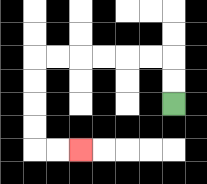{'start': '[7, 4]', 'end': '[3, 6]', 'path_directions': 'U,U,L,L,L,L,L,L,D,D,D,D,R,R', 'path_coordinates': '[[7, 4], [7, 3], [7, 2], [6, 2], [5, 2], [4, 2], [3, 2], [2, 2], [1, 2], [1, 3], [1, 4], [1, 5], [1, 6], [2, 6], [3, 6]]'}